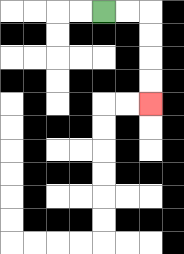{'start': '[4, 0]', 'end': '[6, 4]', 'path_directions': 'R,R,D,D,D,D', 'path_coordinates': '[[4, 0], [5, 0], [6, 0], [6, 1], [6, 2], [6, 3], [6, 4]]'}